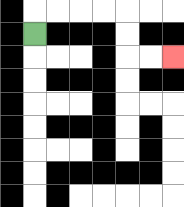{'start': '[1, 1]', 'end': '[7, 2]', 'path_directions': 'U,R,R,R,R,D,D,R,R', 'path_coordinates': '[[1, 1], [1, 0], [2, 0], [3, 0], [4, 0], [5, 0], [5, 1], [5, 2], [6, 2], [7, 2]]'}